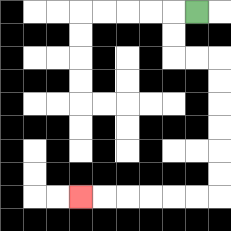{'start': '[8, 0]', 'end': '[3, 8]', 'path_directions': 'L,D,D,R,R,D,D,D,D,D,D,L,L,L,L,L,L', 'path_coordinates': '[[8, 0], [7, 0], [7, 1], [7, 2], [8, 2], [9, 2], [9, 3], [9, 4], [9, 5], [9, 6], [9, 7], [9, 8], [8, 8], [7, 8], [6, 8], [5, 8], [4, 8], [3, 8]]'}